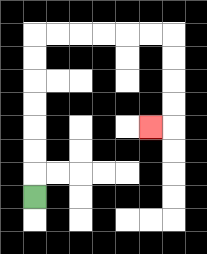{'start': '[1, 8]', 'end': '[6, 5]', 'path_directions': 'U,U,U,U,U,U,U,R,R,R,R,R,R,D,D,D,D,L', 'path_coordinates': '[[1, 8], [1, 7], [1, 6], [1, 5], [1, 4], [1, 3], [1, 2], [1, 1], [2, 1], [3, 1], [4, 1], [5, 1], [6, 1], [7, 1], [7, 2], [7, 3], [7, 4], [7, 5], [6, 5]]'}